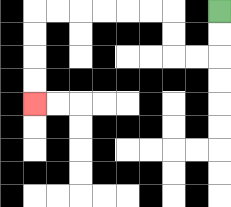{'start': '[9, 0]', 'end': '[1, 4]', 'path_directions': 'D,D,L,L,U,U,L,L,L,L,L,L,D,D,D,D', 'path_coordinates': '[[9, 0], [9, 1], [9, 2], [8, 2], [7, 2], [7, 1], [7, 0], [6, 0], [5, 0], [4, 0], [3, 0], [2, 0], [1, 0], [1, 1], [1, 2], [1, 3], [1, 4]]'}